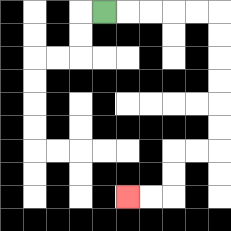{'start': '[4, 0]', 'end': '[5, 8]', 'path_directions': 'R,R,R,R,R,D,D,D,D,D,D,L,L,D,D,L,L', 'path_coordinates': '[[4, 0], [5, 0], [6, 0], [7, 0], [8, 0], [9, 0], [9, 1], [9, 2], [9, 3], [9, 4], [9, 5], [9, 6], [8, 6], [7, 6], [7, 7], [7, 8], [6, 8], [5, 8]]'}